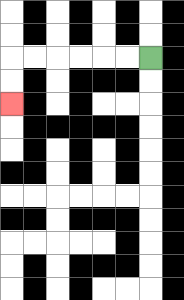{'start': '[6, 2]', 'end': '[0, 4]', 'path_directions': 'L,L,L,L,L,L,D,D', 'path_coordinates': '[[6, 2], [5, 2], [4, 2], [3, 2], [2, 2], [1, 2], [0, 2], [0, 3], [0, 4]]'}